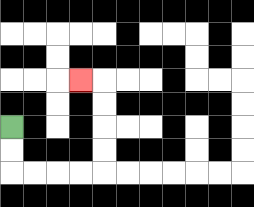{'start': '[0, 5]', 'end': '[3, 3]', 'path_directions': 'D,D,R,R,R,R,U,U,U,U,L', 'path_coordinates': '[[0, 5], [0, 6], [0, 7], [1, 7], [2, 7], [3, 7], [4, 7], [4, 6], [4, 5], [4, 4], [4, 3], [3, 3]]'}